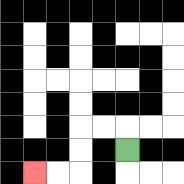{'start': '[5, 6]', 'end': '[1, 7]', 'path_directions': 'U,L,L,D,D,L,L', 'path_coordinates': '[[5, 6], [5, 5], [4, 5], [3, 5], [3, 6], [3, 7], [2, 7], [1, 7]]'}